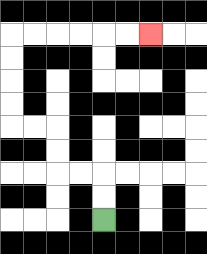{'start': '[4, 9]', 'end': '[6, 1]', 'path_directions': 'U,U,L,L,U,U,L,L,U,U,U,U,R,R,R,R,R,R', 'path_coordinates': '[[4, 9], [4, 8], [4, 7], [3, 7], [2, 7], [2, 6], [2, 5], [1, 5], [0, 5], [0, 4], [0, 3], [0, 2], [0, 1], [1, 1], [2, 1], [3, 1], [4, 1], [5, 1], [6, 1]]'}